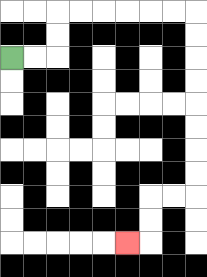{'start': '[0, 2]', 'end': '[5, 10]', 'path_directions': 'R,R,U,U,R,R,R,R,R,R,D,D,D,D,D,D,D,D,L,L,D,D,L', 'path_coordinates': '[[0, 2], [1, 2], [2, 2], [2, 1], [2, 0], [3, 0], [4, 0], [5, 0], [6, 0], [7, 0], [8, 0], [8, 1], [8, 2], [8, 3], [8, 4], [8, 5], [8, 6], [8, 7], [8, 8], [7, 8], [6, 8], [6, 9], [6, 10], [5, 10]]'}